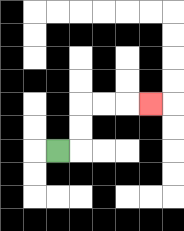{'start': '[2, 6]', 'end': '[6, 4]', 'path_directions': 'R,U,U,R,R,R', 'path_coordinates': '[[2, 6], [3, 6], [3, 5], [3, 4], [4, 4], [5, 4], [6, 4]]'}